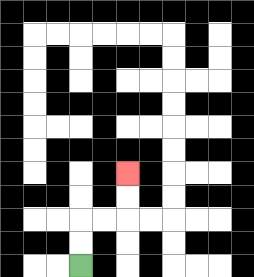{'start': '[3, 11]', 'end': '[5, 7]', 'path_directions': 'U,U,R,R,U,U', 'path_coordinates': '[[3, 11], [3, 10], [3, 9], [4, 9], [5, 9], [5, 8], [5, 7]]'}